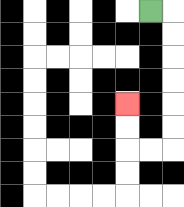{'start': '[6, 0]', 'end': '[5, 4]', 'path_directions': 'R,D,D,D,D,D,D,L,L,U,U', 'path_coordinates': '[[6, 0], [7, 0], [7, 1], [7, 2], [7, 3], [7, 4], [7, 5], [7, 6], [6, 6], [5, 6], [5, 5], [5, 4]]'}